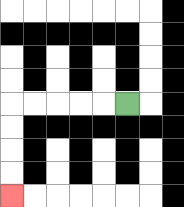{'start': '[5, 4]', 'end': '[0, 8]', 'path_directions': 'L,L,L,L,L,D,D,D,D', 'path_coordinates': '[[5, 4], [4, 4], [3, 4], [2, 4], [1, 4], [0, 4], [0, 5], [0, 6], [0, 7], [0, 8]]'}